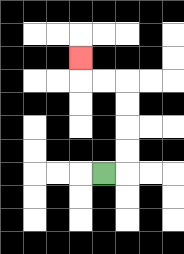{'start': '[4, 7]', 'end': '[3, 2]', 'path_directions': 'R,U,U,U,U,L,L,U', 'path_coordinates': '[[4, 7], [5, 7], [5, 6], [5, 5], [5, 4], [5, 3], [4, 3], [3, 3], [3, 2]]'}